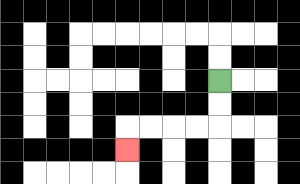{'start': '[9, 3]', 'end': '[5, 6]', 'path_directions': 'D,D,L,L,L,L,D', 'path_coordinates': '[[9, 3], [9, 4], [9, 5], [8, 5], [7, 5], [6, 5], [5, 5], [5, 6]]'}